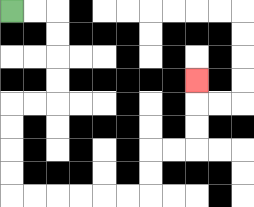{'start': '[0, 0]', 'end': '[8, 3]', 'path_directions': 'R,R,D,D,D,D,L,L,D,D,D,D,R,R,R,R,R,R,U,U,R,R,U,U,U', 'path_coordinates': '[[0, 0], [1, 0], [2, 0], [2, 1], [2, 2], [2, 3], [2, 4], [1, 4], [0, 4], [0, 5], [0, 6], [0, 7], [0, 8], [1, 8], [2, 8], [3, 8], [4, 8], [5, 8], [6, 8], [6, 7], [6, 6], [7, 6], [8, 6], [8, 5], [8, 4], [8, 3]]'}